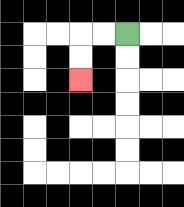{'start': '[5, 1]', 'end': '[3, 3]', 'path_directions': 'L,L,D,D', 'path_coordinates': '[[5, 1], [4, 1], [3, 1], [3, 2], [3, 3]]'}